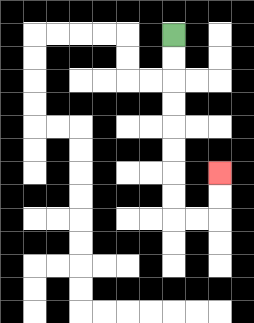{'start': '[7, 1]', 'end': '[9, 7]', 'path_directions': 'D,D,D,D,D,D,D,D,R,R,U,U', 'path_coordinates': '[[7, 1], [7, 2], [7, 3], [7, 4], [7, 5], [7, 6], [7, 7], [7, 8], [7, 9], [8, 9], [9, 9], [9, 8], [9, 7]]'}